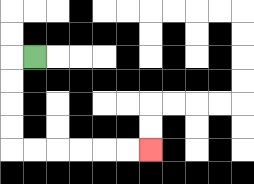{'start': '[1, 2]', 'end': '[6, 6]', 'path_directions': 'L,D,D,D,D,R,R,R,R,R,R', 'path_coordinates': '[[1, 2], [0, 2], [0, 3], [0, 4], [0, 5], [0, 6], [1, 6], [2, 6], [3, 6], [4, 6], [5, 6], [6, 6]]'}